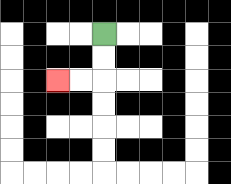{'start': '[4, 1]', 'end': '[2, 3]', 'path_directions': 'D,D,L,L', 'path_coordinates': '[[4, 1], [4, 2], [4, 3], [3, 3], [2, 3]]'}